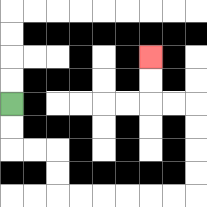{'start': '[0, 4]', 'end': '[6, 2]', 'path_directions': 'D,D,R,R,D,D,R,R,R,R,R,R,U,U,U,U,L,L,U,U', 'path_coordinates': '[[0, 4], [0, 5], [0, 6], [1, 6], [2, 6], [2, 7], [2, 8], [3, 8], [4, 8], [5, 8], [6, 8], [7, 8], [8, 8], [8, 7], [8, 6], [8, 5], [8, 4], [7, 4], [6, 4], [6, 3], [6, 2]]'}